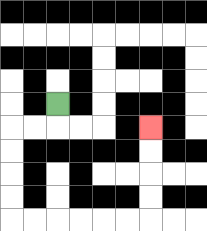{'start': '[2, 4]', 'end': '[6, 5]', 'path_directions': 'D,L,L,D,D,D,D,R,R,R,R,R,R,U,U,U,U', 'path_coordinates': '[[2, 4], [2, 5], [1, 5], [0, 5], [0, 6], [0, 7], [0, 8], [0, 9], [1, 9], [2, 9], [3, 9], [4, 9], [5, 9], [6, 9], [6, 8], [6, 7], [6, 6], [6, 5]]'}